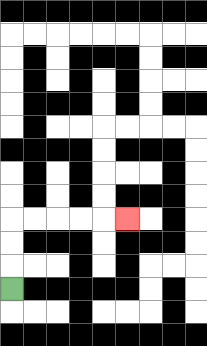{'start': '[0, 12]', 'end': '[5, 9]', 'path_directions': 'U,U,U,R,R,R,R,R', 'path_coordinates': '[[0, 12], [0, 11], [0, 10], [0, 9], [1, 9], [2, 9], [3, 9], [4, 9], [5, 9]]'}